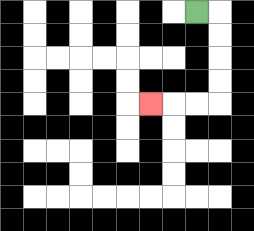{'start': '[8, 0]', 'end': '[6, 4]', 'path_directions': 'R,D,D,D,D,L,L,L', 'path_coordinates': '[[8, 0], [9, 0], [9, 1], [9, 2], [9, 3], [9, 4], [8, 4], [7, 4], [6, 4]]'}